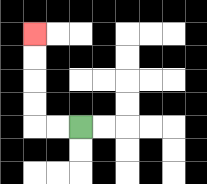{'start': '[3, 5]', 'end': '[1, 1]', 'path_directions': 'L,L,U,U,U,U', 'path_coordinates': '[[3, 5], [2, 5], [1, 5], [1, 4], [1, 3], [1, 2], [1, 1]]'}